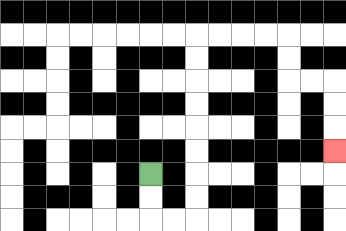{'start': '[6, 7]', 'end': '[14, 6]', 'path_directions': 'D,D,R,R,U,U,U,U,U,U,U,U,R,R,R,R,D,D,R,R,D,D,D', 'path_coordinates': '[[6, 7], [6, 8], [6, 9], [7, 9], [8, 9], [8, 8], [8, 7], [8, 6], [8, 5], [8, 4], [8, 3], [8, 2], [8, 1], [9, 1], [10, 1], [11, 1], [12, 1], [12, 2], [12, 3], [13, 3], [14, 3], [14, 4], [14, 5], [14, 6]]'}